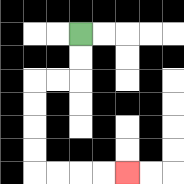{'start': '[3, 1]', 'end': '[5, 7]', 'path_directions': 'D,D,L,L,D,D,D,D,R,R,R,R', 'path_coordinates': '[[3, 1], [3, 2], [3, 3], [2, 3], [1, 3], [1, 4], [1, 5], [1, 6], [1, 7], [2, 7], [3, 7], [4, 7], [5, 7]]'}